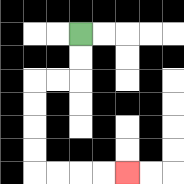{'start': '[3, 1]', 'end': '[5, 7]', 'path_directions': 'D,D,L,L,D,D,D,D,R,R,R,R', 'path_coordinates': '[[3, 1], [3, 2], [3, 3], [2, 3], [1, 3], [1, 4], [1, 5], [1, 6], [1, 7], [2, 7], [3, 7], [4, 7], [5, 7]]'}